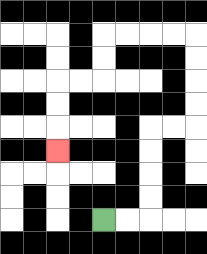{'start': '[4, 9]', 'end': '[2, 6]', 'path_directions': 'R,R,U,U,U,U,R,R,U,U,U,U,L,L,L,L,D,D,L,L,D,D,D', 'path_coordinates': '[[4, 9], [5, 9], [6, 9], [6, 8], [6, 7], [6, 6], [6, 5], [7, 5], [8, 5], [8, 4], [8, 3], [8, 2], [8, 1], [7, 1], [6, 1], [5, 1], [4, 1], [4, 2], [4, 3], [3, 3], [2, 3], [2, 4], [2, 5], [2, 6]]'}